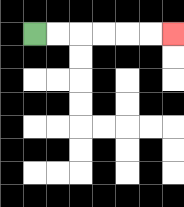{'start': '[1, 1]', 'end': '[7, 1]', 'path_directions': 'R,R,R,R,R,R', 'path_coordinates': '[[1, 1], [2, 1], [3, 1], [4, 1], [5, 1], [6, 1], [7, 1]]'}